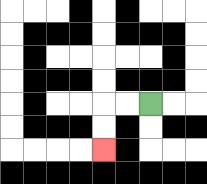{'start': '[6, 4]', 'end': '[4, 6]', 'path_directions': 'L,L,D,D', 'path_coordinates': '[[6, 4], [5, 4], [4, 4], [4, 5], [4, 6]]'}